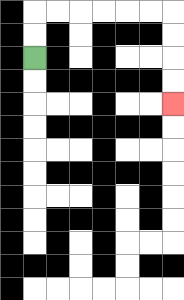{'start': '[1, 2]', 'end': '[7, 4]', 'path_directions': 'U,U,R,R,R,R,R,R,D,D,D,D', 'path_coordinates': '[[1, 2], [1, 1], [1, 0], [2, 0], [3, 0], [4, 0], [5, 0], [6, 0], [7, 0], [7, 1], [7, 2], [7, 3], [7, 4]]'}